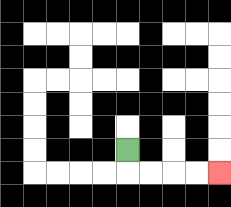{'start': '[5, 6]', 'end': '[9, 7]', 'path_directions': 'D,R,R,R,R', 'path_coordinates': '[[5, 6], [5, 7], [6, 7], [7, 7], [8, 7], [9, 7]]'}